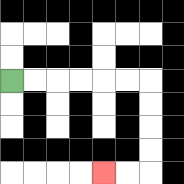{'start': '[0, 3]', 'end': '[4, 7]', 'path_directions': 'R,R,R,R,R,R,D,D,D,D,L,L', 'path_coordinates': '[[0, 3], [1, 3], [2, 3], [3, 3], [4, 3], [5, 3], [6, 3], [6, 4], [6, 5], [6, 6], [6, 7], [5, 7], [4, 7]]'}